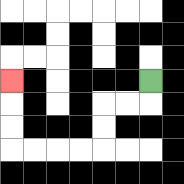{'start': '[6, 3]', 'end': '[0, 3]', 'path_directions': 'D,L,L,D,D,L,L,L,L,U,U,U', 'path_coordinates': '[[6, 3], [6, 4], [5, 4], [4, 4], [4, 5], [4, 6], [3, 6], [2, 6], [1, 6], [0, 6], [0, 5], [0, 4], [0, 3]]'}